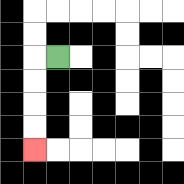{'start': '[2, 2]', 'end': '[1, 6]', 'path_directions': 'L,D,D,D,D', 'path_coordinates': '[[2, 2], [1, 2], [1, 3], [1, 4], [1, 5], [1, 6]]'}